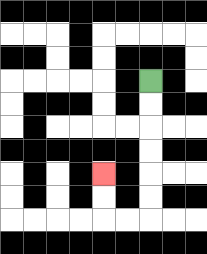{'start': '[6, 3]', 'end': '[4, 7]', 'path_directions': 'D,D,D,D,D,D,L,L,U,U', 'path_coordinates': '[[6, 3], [6, 4], [6, 5], [6, 6], [6, 7], [6, 8], [6, 9], [5, 9], [4, 9], [4, 8], [4, 7]]'}